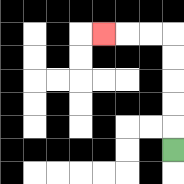{'start': '[7, 6]', 'end': '[4, 1]', 'path_directions': 'U,U,U,U,U,L,L,L', 'path_coordinates': '[[7, 6], [7, 5], [7, 4], [7, 3], [7, 2], [7, 1], [6, 1], [5, 1], [4, 1]]'}